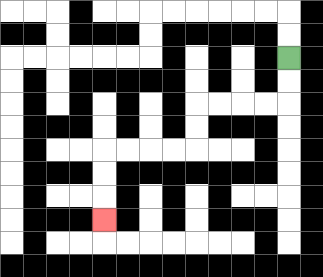{'start': '[12, 2]', 'end': '[4, 9]', 'path_directions': 'D,D,L,L,L,L,D,D,L,L,L,L,D,D,D', 'path_coordinates': '[[12, 2], [12, 3], [12, 4], [11, 4], [10, 4], [9, 4], [8, 4], [8, 5], [8, 6], [7, 6], [6, 6], [5, 6], [4, 6], [4, 7], [4, 8], [4, 9]]'}